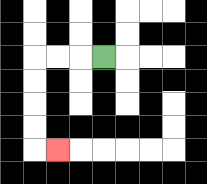{'start': '[4, 2]', 'end': '[2, 6]', 'path_directions': 'L,L,L,D,D,D,D,R', 'path_coordinates': '[[4, 2], [3, 2], [2, 2], [1, 2], [1, 3], [1, 4], [1, 5], [1, 6], [2, 6]]'}